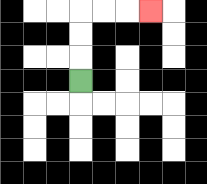{'start': '[3, 3]', 'end': '[6, 0]', 'path_directions': 'U,U,U,R,R,R', 'path_coordinates': '[[3, 3], [3, 2], [3, 1], [3, 0], [4, 0], [5, 0], [6, 0]]'}